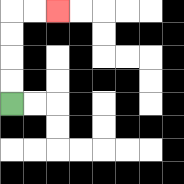{'start': '[0, 4]', 'end': '[2, 0]', 'path_directions': 'U,U,U,U,R,R', 'path_coordinates': '[[0, 4], [0, 3], [0, 2], [0, 1], [0, 0], [1, 0], [2, 0]]'}